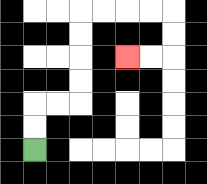{'start': '[1, 6]', 'end': '[5, 2]', 'path_directions': 'U,U,R,R,U,U,U,U,R,R,R,R,D,D,L,L', 'path_coordinates': '[[1, 6], [1, 5], [1, 4], [2, 4], [3, 4], [3, 3], [3, 2], [3, 1], [3, 0], [4, 0], [5, 0], [6, 0], [7, 0], [7, 1], [7, 2], [6, 2], [5, 2]]'}